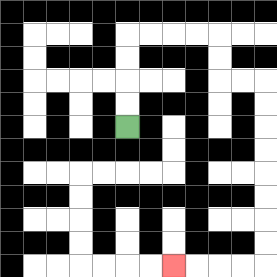{'start': '[5, 5]', 'end': '[7, 11]', 'path_directions': 'U,U,U,U,R,R,R,R,D,D,R,R,D,D,D,D,D,D,D,D,L,L,L,L', 'path_coordinates': '[[5, 5], [5, 4], [5, 3], [5, 2], [5, 1], [6, 1], [7, 1], [8, 1], [9, 1], [9, 2], [9, 3], [10, 3], [11, 3], [11, 4], [11, 5], [11, 6], [11, 7], [11, 8], [11, 9], [11, 10], [11, 11], [10, 11], [9, 11], [8, 11], [7, 11]]'}